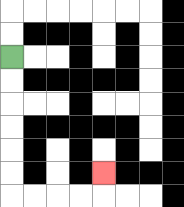{'start': '[0, 2]', 'end': '[4, 7]', 'path_directions': 'D,D,D,D,D,D,R,R,R,R,U', 'path_coordinates': '[[0, 2], [0, 3], [0, 4], [0, 5], [0, 6], [0, 7], [0, 8], [1, 8], [2, 8], [3, 8], [4, 8], [4, 7]]'}